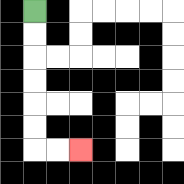{'start': '[1, 0]', 'end': '[3, 6]', 'path_directions': 'D,D,D,D,D,D,R,R', 'path_coordinates': '[[1, 0], [1, 1], [1, 2], [1, 3], [1, 4], [1, 5], [1, 6], [2, 6], [3, 6]]'}